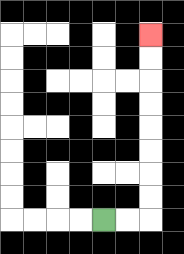{'start': '[4, 9]', 'end': '[6, 1]', 'path_directions': 'R,R,U,U,U,U,U,U,U,U', 'path_coordinates': '[[4, 9], [5, 9], [6, 9], [6, 8], [6, 7], [6, 6], [6, 5], [6, 4], [6, 3], [6, 2], [6, 1]]'}